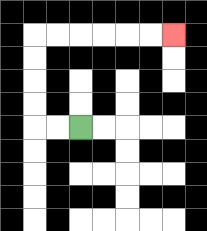{'start': '[3, 5]', 'end': '[7, 1]', 'path_directions': 'L,L,U,U,U,U,R,R,R,R,R,R', 'path_coordinates': '[[3, 5], [2, 5], [1, 5], [1, 4], [1, 3], [1, 2], [1, 1], [2, 1], [3, 1], [4, 1], [5, 1], [6, 1], [7, 1]]'}